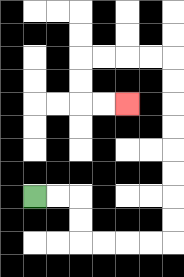{'start': '[1, 8]', 'end': '[5, 4]', 'path_directions': 'R,R,D,D,R,R,R,R,U,U,U,U,U,U,U,U,L,L,L,L,D,D,R,R', 'path_coordinates': '[[1, 8], [2, 8], [3, 8], [3, 9], [3, 10], [4, 10], [5, 10], [6, 10], [7, 10], [7, 9], [7, 8], [7, 7], [7, 6], [7, 5], [7, 4], [7, 3], [7, 2], [6, 2], [5, 2], [4, 2], [3, 2], [3, 3], [3, 4], [4, 4], [5, 4]]'}